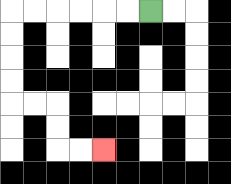{'start': '[6, 0]', 'end': '[4, 6]', 'path_directions': 'L,L,L,L,L,L,D,D,D,D,R,R,D,D,R,R', 'path_coordinates': '[[6, 0], [5, 0], [4, 0], [3, 0], [2, 0], [1, 0], [0, 0], [0, 1], [0, 2], [0, 3], [0, 4], [1, 4], [2, 4], [2, 5], [2, 6], [3, 6], [4, 6]]'}